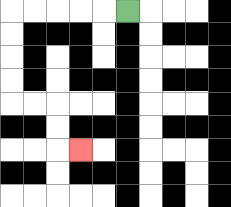{'start': '[5, 0]', 'end': '[3, 6]', 'path_directions': 'L,L,L,L,L,D,D,D,D,R,R,D,D,R', 'path_coordinates': '[[5, 0], [4, 0], [3, 0], [2, 0], [1, 0], [0, 0], [0, 1], [0, 2], [0, 3], [0, 4], [1, 4], [2, 4], [2, 5], [2, 6], [3, 6]]'}